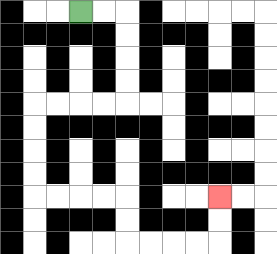{'start': '[3, 0]', 'end': '[9, 8]', 'path_directions': 'R,R,D,D,D,D,L,L,L,L,D,D,D,D,R,R,R,R,D,D,R,R,R,R,U,U', 'path_coordinates': '[[3, 0], [4, 0], [5, 0], [5, 1], [5, 2], [5, 3], [5, 4], [4, 4], [3, 4], [2, 4], [1, 4], [1, 5], [1, 6], [1, 7], [1, 8], [2, 8], [3, 8], [4, 8], [5, 8], [5, 9], [5, 10], [6, 10], [7, 10], [8, 10], [9, 10], [9, 9], [9, 8]]'}